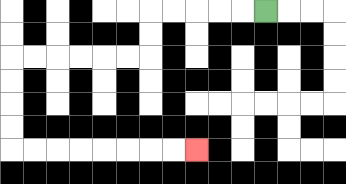{'start': '[11, 0]', 'end': '[8, 6]', 'path_directions': 'L,L,L,L,L,D,D,L,L,L,L,L,L,D,D,D,D,R,R,R,R,R,R,R,R', 'path_coordinates': '[[11, 0], [10, 0], [9, 0], [8, 0], [7, 0], [6, 0], [6, 1], [6, 2], [5, 2], [4, 2], [3, 2], [2, 2], [1, 2], [0, 2], [0, 3], [0, 4], [0, 5], [0, 6], [1, 6], [2, 6], [3, 6], [4, 6], [5, 6], [6, 6], [7, 6], [8, 6]]'}